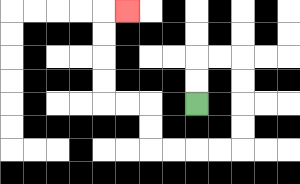{'start': '[8, 4]', 'end': '[5, 0]', 'path_directions': 'U,U,R,R,D,D,D,D,L,L,L,L,U,U,L,L,U,U,U,U,R', 'path_coordinates': '[[8, 4], [8, 3], [8, 2], [9, 2], [10, 2], [10, 3], [10, 4], [10, 5], [10, 6], [9, 6], [8, 6], [7, 6], [6, 6], [6, 5], [6, 4], [5, 4], [4, 4], [4, 3], [4, 2], [4, 1], [4, 0], [5, 0]]'}